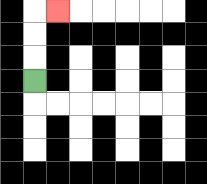{'start': '[1, 3]', 'end': '[2, 0]', 'path_directions': 'U,U,U,R', 'path_coordinates': '[[1, 3], [1, 2], [1, 1], [1, 0], [2, 0]]'}